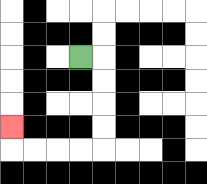{'start': '[3, 2]', 'end': '[0, 5]', 'path_directions': 'R,D,D,D,D,L,L,L,L,U', 'path_coordinates': '[[3, 2], [4, 2], [4, 3], [4, 4], [4, 5], [4, 6], [3, 6], [2, 6], [1, 6], [0, 6], [0, 5]]'}